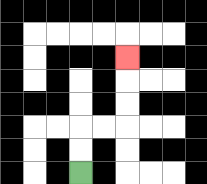{'start': '[3, 7]', 'end': '[5, 2]', 'path_directions': 'U,U,R,R,U,U,U', 'path_coordinates': '[[3, 7], [3, 6], [3, 5], [4, 5], [5, 5], [5, 4], [5, 3], [5, 2]]'}